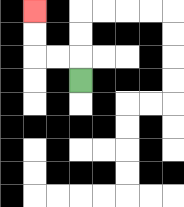{'start': '[3, 3]', 'end': '[1, 0]', 'path_directions': 'U,L,L,U,U', 'path_coordinates': '[[3, 3], [3, 2], [2, 2], [1, 2], [1, 1], [1, 0]]'}